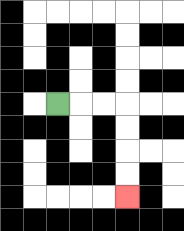{'start': '[2, 4]', 'end': '[5, 8]', 'path_directions': 'R,R,R,D,D,D,D', 'path_coordinates': '[[2, 4], [3, 4], [4, 4], [5, 4], [5, 5], [5, 6], [5, 7], [5, 8]]'}